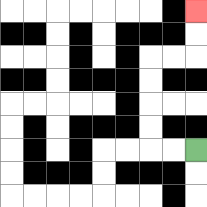{'start': '[8, 6]', 'end': '[8, 0]', 'path_directions': 'L,L,U,U,U,U,R,R,U,U', 'path_coordinates': '[[8, 6], [7, 6], [6, 6], [6, 5], [6, 4], [6, 3], [6, 2], [7, 2], [8, 2], [8, 1], [8, 0]]'}